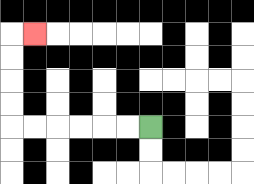{'start': '[6, 5]', 'end': '[1, 1]', 'path_directions': 'L,L,L,L,L,L,U,U,U,U,R', 'path_coordinates': '[[6, 5], [5, 5], [4, 5], [3, 5], [2, 5], [1, 5], [0, 5], [0, 4], [0, 3], [0, 2], [0, 1], [1, 1]]'}